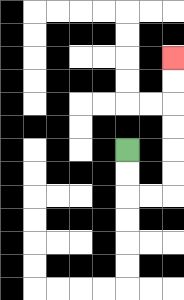{'start': '[5, 6]', 'end': '[7, 2]', 'path_directions': 'D,D,R,R,U,U,U,U,U,U', 'path_coordinates': '[[5, 6], [5, 7], [5, 8], [6, 8], [7, 8], [7, 7], [7, 6], [7, 5], [7, 4], [7, 3], [7, 2]]'}